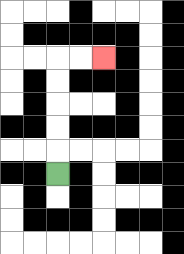{'start': '[2, 7]', 'end': '[4, 2]', 'path_directions': 'U,U,U,U,U,R,R', 'path_coordinates': '[[2, 7], [2, 6], [2, 5], [2, 4], [2, 3], [2, 2], [3, 2], [4, 2]]'}